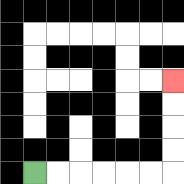{'start': '[1, 7]', 'end': '[7, 3]', 'path_directions': 'R,R,R,R,R,R,U,U,U,U', 'path_coordinates': '[[1, 7], [2, 7], [3, 7], [4, 7], [5, 7], [6, 7], [7, 7], [7, 6], [7, 5], [7, 4], [7, 3]]'}